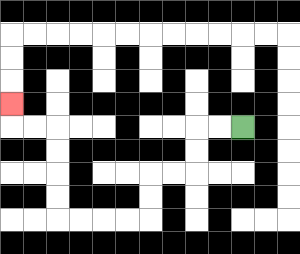{'start': '[10, 5]', 'end': '[0, 4]', 'path_directions': 'L,L,D,D,L,L,D,D,L,L,L,L,U,U,U,U,L,L,U', 'path_coordinates': '[[10, 5], [9, 5], [8, 5], [8, 6], [8, 7], [7, 7], [6, 7], [6, 8], [6, 9], [5, 9], [4, 9], [3, 9], [2, 9], [2, 8], [2, 7], [2, 6], [2, 5], [1, 5], [0, 5], [0, 4]]'}